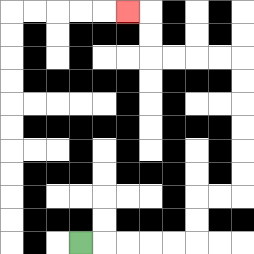{'start': '[3, 10]', 'end': '[5, 0]', 'path_directions': 'R,R,R,R,R,U,U,R,R,U,U,U,U,U,U,L,L,L,L,U,U,L', 'path_coordinates': '[[3, 10], [4, 10], [5, 10], [6, 10], [7, 10], [8, 10], [8, 9], [8, 8], [9, 8], [10, 8], [10, 7], [10, 6], [10, 5], [10, 4], [10, 3], [10, 2], [9, 2], [8, 2], [7, 2], [6, 2], [6, 1], [6, 0], [5, 0]]'}